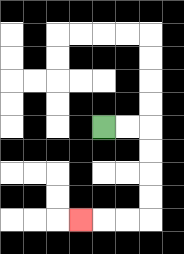{'start': '[4, 5]', 'end': '[3, 9]', 'path_directions': 'R,R,D,D,D,D,L,L,L', 'path_coordinates': '[[4, 5], [5, 5], [6, 5], [6, 6], [6, 7], [6, 8], [6, 9], [5, 9], [4, 9], [3, 9]]'}